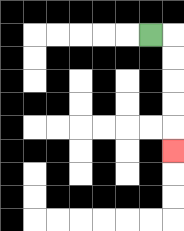{'start': '[6, 1]', 'end': '[7, 6]', 'path_directions': 'R,D,D,D,D,D', 'path_coordinates': '[[6, 1], [7, 1], [7, 2], [7, 3], [7, 4], [7, 5], [7, 6]]'}